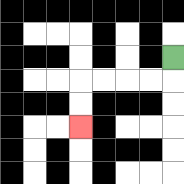{'start': '[7, 2]', 'end': '[3, 5]', 'path_directions': 'D,L,L,L,L,D,D', 'path_coordinates': '[[7, 2], [7, 3], [6, 3], [5, 3], [4, 3], [3, 3], [3, 4], [3, 5]]'}